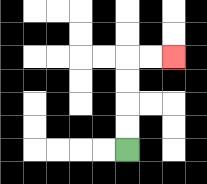{'start': '[5, 6]', 'end': '[7, 2]', 'path_directions': 'U,U,U,U,R,R', 'path_coordinates': '[[5, 6], [5, 5], [5, 4], [5, 3], [5, 2], [6, 2], [7, 2]]'}